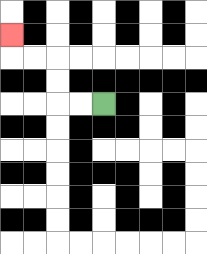{'start': '[4, 4]', 'end': '[0, 1]', 'path_directions': 'L,L,U,U,L,L,U', 'path_coordinates': '[[4, 4], [3, 4], [2, 4], [2, 3], [2, 2], [1, 2], [0, 2], [0, 1]]'}